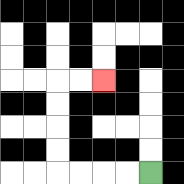{'start': '[6, 7]', 'end': '[4, 3]', 'path_directions': 'L,L,L,L,U,U,U,U,R,R', 'path_coordinates': '[[6, 7], [5, 7], [4, 7], [3, 7], [2, 7], [2, 6], [2, 5], [2, 4], [2, 3], [3, 3], [4, 3]]'}